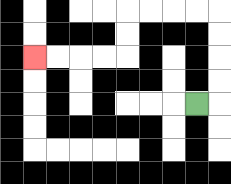{'start': '[8, 4]', 'end': '[1, 2]', 'path_directions': 'R,U,U,U,U,L,L,L,L,D,D,L,L,L,L', 'path_coordinates': '[[8, 4], [9, 4], [9, 3], [9, 2], [9, 1], [9, 0], [8, 0], [7, 0], [6, 0], [5, 0], [5, 1], [5, 2], [4, 2], [3, 2], [2, 2], [1, 2]]'}